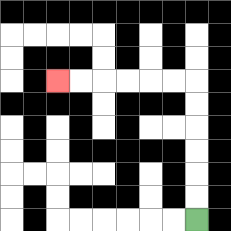{'start': '[8, 9]', 'end': '[2, 3]', 'path_directions': 'U,U,U,U,U,U,L,L,L,L,L,L', 'path_coordinates': '[[8, 9], [8, 8], [8, 7], [8, 6], [8, 5], [8, 4], [8, 3], [7, 3], [6, 3], [5, 3], [4, 3], [3, 3], [2, 3]]'}